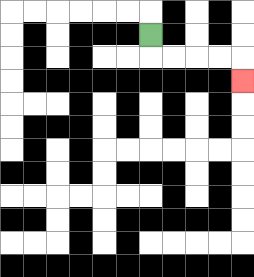{'start': '[6, 1]', 'end': '[10, 3]', 'path_directions': 'D,R,R,R,R,D', 'path_coordinates': '[[6, 1], [6, 2], [7, 2], [8, 2], [9, 2], [10, 2], [10, 3]]'}